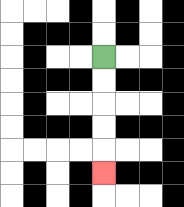{'start': '[4, 2]', 'end': '[4, 7]', 'path_directions': 'D,D,D,D,D', 'path_coordinates': '[[4, 2], [4, 3], [4, 4], [4, 5], [4, 6], [4, 7]]'}